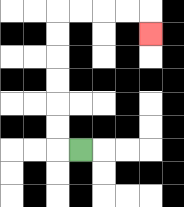{'start': '[3, 6]', 'end': '[6, 1]', 'path_directions': 'L,U,U,U,U,U,U,R,R,R,R,D', 'path_coordinates': '[[3, 6], [2, 6], [2, 5], [2, 4], [2, 3], [2, 2], [2, 1], [2, 0], [3, 0], [4, 0], [5, 0], [6, 0], [6, 1]]'}